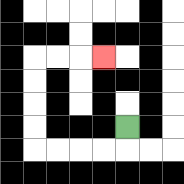{'start': '[5, 5]', 'end': '[4, 2]', 'path_directions': 'D,L,L,L,L,U,U,U,U,R,R,R', 'path_coordinates': '[[5, 5], [5, 6], [4, 6], [3, 6], [2, 6], [1, 6], [1, 5], [1, 4], [1, 3], [1, 2], [2, 2], [3, 2], [4, 2]]'}